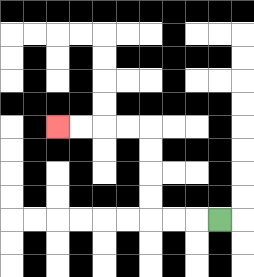{'start': '[9, 9]', 'end': '[2, 5]', 'path_directions': 'L,L,L,U,U,U,U,L,L,L,L', 'path_coordinates': '[[9, 9], [8, 9], [7, 9], [6, 9], [6, 8], [6, 7], [6, 6], [6, 5], [5, 5], [4, 5], [3, 5], [2, 5]]'}